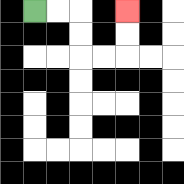{'start': '[1, 0]', 'end': '[5, 0]', 'path_directions': 'R,R,D,D,R,R,U,U', 'path_coordinates': '[[1, 0], [2, 0], [3, 0], [3, 1], [3, 2], [4, 2], [5, 2], [5, 1], [5, 0]]'}